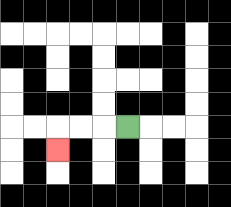{'start': '[5, 5]', 'end': '[2, 6]', 'path_directions': 'L,L,L,D', 'path_coordinates': '[[5, 5], [4, 5], [3, 5], [2, 5], [2, 6]]'}